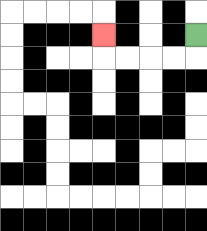{'start': '[8, 1]', 'end': '[4, 1]', 'path_directions': 'D,L,L,L,L,U', 'path_coordinates': '[[8, 1], [8, 2], [7, 2], [6, 2], [5, 2], [4, 2], [4, 1]]'}